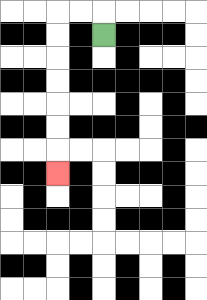{'start': '[4, 1]', 'end': '[2, 7]', 'path_directions': 'U,L,L,D,D,D,D,D,D,D', 'path_coordinates': '[[4, 1], [4, 0], [3, 0], [2, 0], [2, 1], [2, 2], [2, 3], [2, 4], [2, 5], [2, 6], [2, 7]]'}